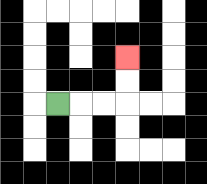{'start': '[2, 4]', 'end': '[5, 2]', 'path_directions': 'R,R,R,U,U', 'path_coordinates': '[[2, 4], [3, 4], [4, 4], [5, 4], [5, 3], [5, 2]]'}